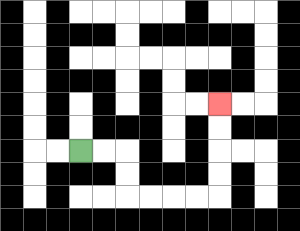{'start': '[3, 6]', 'end': '[9, 4]', 'path_directions': 'R,R,D,D,R,R,R,R,U,U,U,U', 'path_coordinates': '[[3, 6], [4, 6], [5, 6], [5, 7], [5, 8], [6, 8], [7, 8], [8, 8], [9, 8], [9, 7], [9, 6], [9, 5], [9, 4]]'}